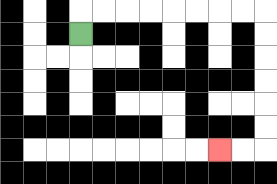{'start': '[3, 1]', 'end': '[9, 6]', 'path_directions': 'U,R,R,R,R,R,R,R,R,D,D,D,D,D,D,L,L', 'path_coordinates': '[[3, 1], [3, 0], [4, 0], [5, 0], [6, 0], [7, 0], [8, 0], [9, 0], [10, 0], [11, 0], [11, 1], [11, 2], [11, 3], [11, 4], [11, 5], [11, 6], [10, 6], [9, 6]]'}